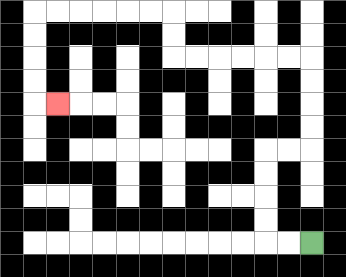{'start': '[13, 10]', 'end': '[2, 4]', 'path_directions': 'L,L,U,U,U,U,R,R,U,U,U,U,L,L,L,L,L,L,U,U,L,L,L,L,L,L,D,D,D,D,R', 'path_coordinates': '[[13, 10], [12, 10], [11, 10], [11, 9], [11, 8], [11, 7], [11, 6], [12, 6], [13, 6], [13, 5], [13, 4], [13, 3], [13, 2], [12, 2], [11, 2], [10, 2], [9, 2], [8, 2], [7, 2], [7, 1], [7, 0], [6, 0], [5, 0], [4, 0], [3, 0], [2, 0], [1, 0], [1, 1], [1, 2], [1, 3], [1, 4], [2, 4]]'}